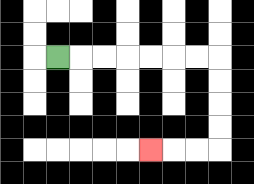{'start': '[2, 2]', 'end': '[6, 6]', 'path_directions': 'R,R,R,R,R,R,R,D,D,D,D,L,L,L', 'path_coordinates': '[[2, 2], [3, 2], [4, 2], [5, 2], [6, 2], [7, 2], [8, 2], [9, 2], [9, 3], [9, 4], [9, 5], [9, 6], [8, 6], [7, 6], [6, 6]]'}